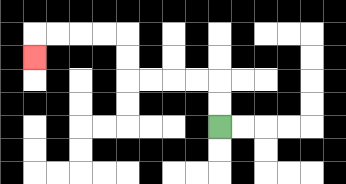{'start': '[9, 5]', 'end': '[1, 2]', 'path_directions': 'U,U,L,L,L,L,U,U,L,L,L,L,D', 'path_coordinates': '[[9, 5], [9, 4], [9, 3], [8, 3], [7, 3], [6, 3], [5, 3], [5, 2], [5, 1], [4, 1], [3, 1], [2, 1], [1, 1], [1, 2]]'}